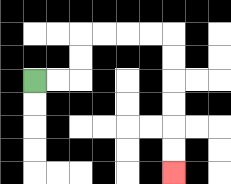{'start': '[1, 3]', 'end': '[7, 7]', 'path_directions': 'R,R,U,U,R,R,R,R,D,D,D,D,D,D', 'path_coordinates': '[[1, 3], [2, 3], [3, 3], [3, 2], [3, 1], [4, 1], [5, 1], [6, 1], [7, 1], [7, 2], [7, 3], [7, 4], [7, 5], [7, 6], [7, 7]]'}